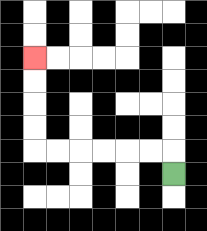{'start': '[7, 7]', 'end': '[1, 2]', 'path_directions': 'U,L,L,L,L,L,L,U,U,U,U', 'path_coordinates': '[[7, 7], [7, 6], [6, 6], [5, 6], [4, 6], [3, 6], [2, 6], [1, 6], [1, 5], [1, 4], [1, 3], [1, 2]]'}